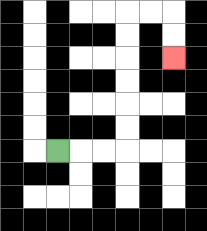{'start': '[2, 6]', 'end': '[7, 2]', 'path_directions': 'R,R,R,U,U,U,U,U,U,R,R,D,D', 'path_coordinates': '[[2, 6], [3, 6], [4, 6], [5, 6], [5, 5], [5, 4], [5, 3], [5, 2], [5, 1], [5, 0], [6, 0], [7, 0], [7, 1], [7, 2]]'}